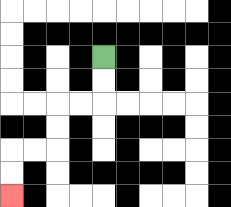{'start': '[4, 2]', 'end': '[0, 8]', 'path_directions': 'D,D,L,L,D,D,L,L,D,D', 'path_coordinates': '[[4, 2], [4, 3], [4, 4], [3, 4], [2, 4], [2, 5], [2, 6], [1, 6], [0, 6], [0, 7], [0, 8]]'}